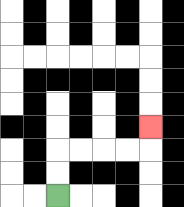{'start': '[2, 8]', 'end': '[6, 5]', 'path_directions': 'U,U,R,R,R,R,U', 'path_coordinates': '[[2, 8], [2, 7], [2, 6], [3, 6], [4, 6], [5, 6], [6, 6], [6, 5]]'}